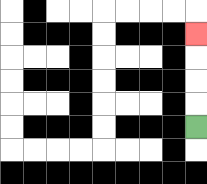{'start': '[8, 5]', 'end': '[8, 1]', 'path_directions': 'U,U,U,U', 'path_coordinates': '[[8, 5], [8, 4], [8, 3], [8, 2], [8, 1]]'}